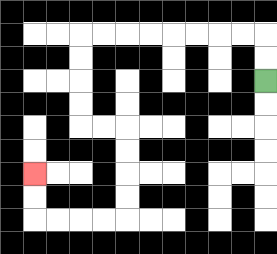{'start': '[11, 3]', 'end': '[1, 7]', 'path_directions': 'U,U,L,L,L,L,L,L,L,L,D,D,D,D,R,R,D,D,D,D,L,L,L,L,U,U', 'path_coordinates': '[[11, 3], [11, 2], [11, 1], [10, 1], [9, 1], [8, 1], [7, 1], [6, 1], [5, 1], [4, 1], [3, 1], [3, 2], [3, 3], [3, 4], [3, 5], [4, 5], [5, 5], [5, 6], [5, 7], [5, 8], [5, 9], [4, 9], [3, 9], [2, 9], [1, 9], [1, 8], [1, 7]]'}